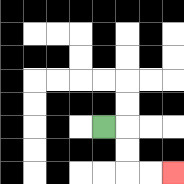{'start': '[4, 5]', 'end': '[7, 7]', 'path_directions': 'R,D,D,R,R', 'path_coordinates': '[[4, 5], [5, 5], [5, 6], [5, 7], [6, 7], [7, 7]]'}